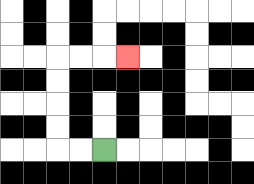{'start': '[4, 6]', 'end': '[5, 2]', 'path_directions': 'L,L,U,U,U,U,R,R,R', 'path_coordinates': '[[4, 6], [3, 6], [2, 6], [2, 5], [2, 4], [2, 3], [2, 2], [3, 2], [4, 2], [5, 2]]'}